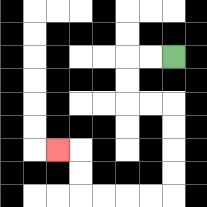{'start': '[7, 2]', 'end': '[2, 6]', 'path_directions': 'L,L,D,D,R,R,D,D,D,D,L,L,L,L,U,U,L', 'path_coordinates': '[[7, 2], [6, 2], [5, 2], [5, 3], [5, 4], [6, 4], [7, 4], [7, 5], [7, 6], [7, 7], [7, 8], [6, 8], [5, 8], [4, 8], [3, 8], [3, 7], [3, 6], [2, 6]]'}